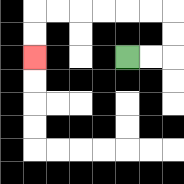{'start': '[5, 2]', 'end': '[1, 2]', 'path_directions': 'R,R,U,U,L,L,L,L,L,L,D,D', 'path_coordinates': '[[5, 2], [6, 2], [7, 2], [7, 1], [7, 0], [6, 0], [5, 0], [4, 0], [3, 0], [2, 0], [1, 0], [1, 1], [1, 2]]'}